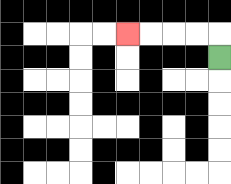{'start': '[9, 2]', 'end': '[5, 1]', 'path_directions': 'U,L,L,L,L', 'path_coordinates': '[[9, 2], [9, 1], [8, 1], [7, 1], [6, 1], [5, 1]]'}